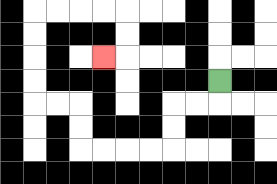{'start': '[9, 3]', 'end': '[4, 2]', 'path_directions': 'D,L,L,D,D,L,L,L,L,U,U,L,L,U,U,U,U,R,R,R,R,D,D,L', 'path_coordinates': '[[9, 3], [9, 4], [8, 4], [7, 4], [7, 5], [7, 6], [6, 6], [5, 6], [4, 6], [3, 6], [3, 5], [3, 4], [2, 4], [1, 4], [1, 3], [1, 2], [1, 1], [1, 0], [2, 0], [3, 0], [4, 0], [5, 0], [5, 1], [5, 2], [4, 2]]'}